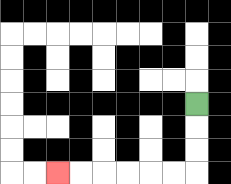{'start': '[8, 4]', 'end': '[2, 7]', 'path_directions': 'D,D,D,L,L,L,L,L,L', 'path_coordinates': '[[8, 4], [8, 5], [8, 6], [8, 7], [7, 7], [6, 7], [5, 7], [4, 7], [3, 7], [2, 7]]'}